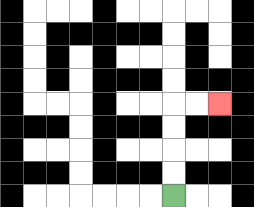{'start': '[7, 8]', 'end': '[9, 4]', 'path_directions': 'U,U,U,U,R,R', 'path_coordinates': '[[7, 8], [7, 7], [7, 6], [7, 5], [7, 4], [8, 4], [9, 4]]'}